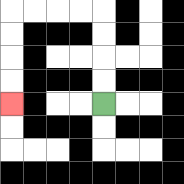{'start': '[4, 4]', 'end': '[0, 4]', 'path_directions': 'U,U,U,U,L,L,L,L,D,D,D,D', 'path_coordinates': '[[4, 4], [4, 3], [4, 2], [4, 1], [4, 0], [3, 0], [2, 0], [1, 0], [0, 0], [0, 1], [0, 2], [0, 3], [0, 4]]'}